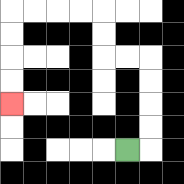{'start': '[5, 6]', 'end': '[0, 4]', 'path_directions': 'R,U,U,U,U,L,L,U,U,L,L,L,L,D,D,D,D', 'path_coordinates': '[[5, 6], [6, 6], [6, 5], [6, 4], [6, 3], [6, 2], [5, 2], [4, 2], [4, 1], [4, 0], [3, 0], [2, 0], [1, 0], [0, 0], [0, 1], [0, 2], [0, 3], [0, 4]]'}